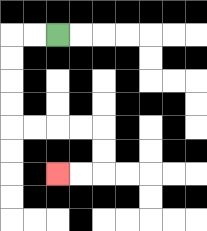{'start': '[2, 1]', 'end': '[2, 7]', 'path_directions': 'L,L,D,D,D,D,R,R,R,R,D,D,L,L', 'path_coordinates': '[[2, 1], [1, 1], [0, 1], [0, 2], [0, 3], [0, 4], [0, 5], [1, 5], [2, 5], [3, 5], [4, 5], [4, 6], [4, 7], [3, 7], [2, 7]]'}